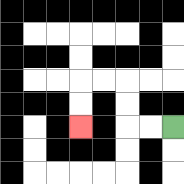{'start': '[7, 5]', 'end': '[3, 5]', 'path_directions': 'L,L,U,U,L,L,D,D', 'path_coordinates': '[[7, 5], [6, 5], [5, 5], [5, 4], [5, 3], [4, 3], [3, 3], [3, 4], [3, 5]]'}